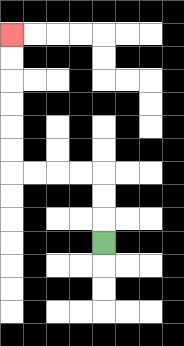{'start': '[4, 10]', 'end': '[0, 1]', 'path_directions': 'U,U,U,L,L,L,L,U,U,U,U,U,U', 'path_coordinates': '[[4, 10], [4, 9], [4, 8], [4, 7], [3, 7], [2, 7], [1, 7], [0, 7], [0, 6], [0, 5], [0, 4], [0, 3], [0, 2], [0, 1]]'}